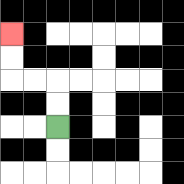{'start': '[2, 5]', 'end': '[0, 1]', 'path_directions': 'U,U,L,L,U,U', 'path_coordinates': '[[2, 5], [2, 4], [2, 3], [1, 3], [0, 3], [0, 2], [0, 1]]'}